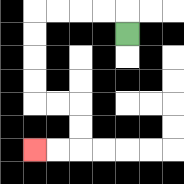{'start': '[5, 1]', 'end': '[1, 6]', 'path_directions': 'U,L,L,L,L,D,D,D,D,R,R,D,D,L,L', 'path_coordinates': '[[5, 1], [5, 0], [4, 0], [3, 0], [2, 0], [1, 0], [1, 1], [1, 2], [1, 3], [1, 4], [2, 4], [3, 4], [3, 5], [3, 6], [2, 6], [1, 6]]'}